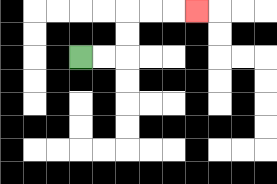{'start': '[3, 2]', 'end': '[8, 0]', 'path_directions': 'R,R,U,U,R,R,R', 'path_coordinates': '[[3, 2], [4, 2], [5, 2], [5, 1], [5, 0], [6, 0], [7, 0], [8, 0]]'}